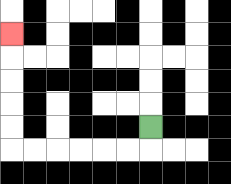{'start': '[6, 5]', 'end': '[0, 1]', 'path_directions': 'D,L,L,L,L,L,L,U,U,U,U,U', 'path_coordinates': '[[6, 5], [6, 6], [5, 6], [4, 6], [3, 6], [2, 6], [1, 6], [0, 6], [0, 5], [0, 4], [0, 3], [0, 2], [0, 1]]'}